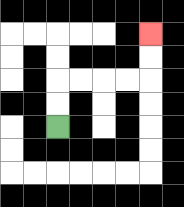{'start': '[2, 5]', 'end': '[6, 1]', 'path_directions': 'U,U,R,R,R,R,U,U', 'path_coordinates': '[[2, 5], [2, 4], [2, 3], [3, 3], [4, 3], [5, 3], [6, 3], [6, 2], [6, 1]]'}